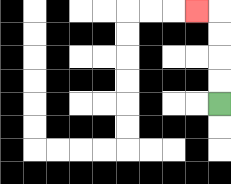{'start': '[9, 4]', 'end': '[8, 0]', 'path_directions': 'U,U,U,U,L', 'path_coordinates': '[[9, 4], [9, 3], [9, 2], [9, 1], [9, 0], [8, 0]]'}